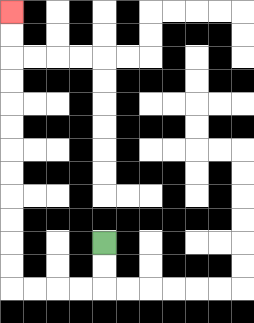{'start': '[4, 10]', 'end': '[0, 0]', 'path_directions': 'D,D,L,L,L,L,U,U,U,U,U,U,U,U,U,U,U,U', 'path_coordinates': '[[4, 10], [4, 11], [4, 12], [3, 12], [2, 12], [1, 12], [0, 12], [0, 11], [0, 10], [0, 9], [0, 8], [0, 7], [0, 6], [0, 5], [0, 4], [0, 3], [0, 2], [0, 1], [0, 0]]'}